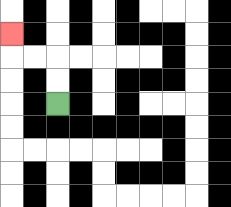{'start': '[2, 4]', 'end': '[0, 1]', 'path_directions': 'U,U,L,L,U', 'path_coordinates': '[[2, 4], [2, 3], [2, 2], [1, 2], [0, 2], [0, 1]]'}